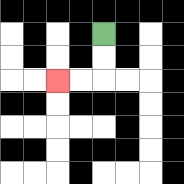{'start': '[4, 1]', 'end': '[2, 3]', 'path_directions': 'D,D,L,L', 'path_coordinates': '[[4, 1], [4, 2], [4, 3], [3, 3], [2, 3]]'}